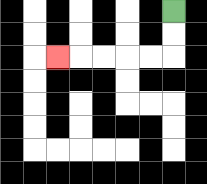{'start': '[7, 0]', 'end': '[2, 2]', 'path_directions': 'D,D,L,L,L,L,L', 'path_coordinates': '[[7, 0], [7, 1], [7, 2], [6, 2], [5, 2], [4, 2], [3, 2], [2, 2]]'}